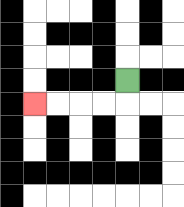{'start': '[5, 3]', 'end': '[1, 4]', 'path_directions': 'D,L,L,L,L', 'path_coordinates': '[[5, 3], [5, 4], [4, 4], [3, 4], [2, 4], [1, 4]]'}